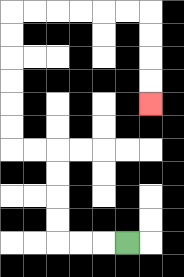{'start': '[5, 10]', 'end': '[6, 4]', 'path_directions': 'L,L,L,U,U,U,U,L,L,U,U,U,U,U,U,R,R,R,R,R,R,D,D,D,D', 'path_coordinates': '[[5, 10], [4, 10], [3, 10], [2, 10], [2, 9], [2, 8], [2, 7], [2, 6], [1, 6], [0, 6], [0, 5], [0, 4], [0, 3], [0, 2], [0, 1], [0, 0], [1, 0], [2, 0], [3, 0], [4, 0], [5, 0], [6, 0], [6, 1], [6, 2], [6, 3], [6, 4]]'}